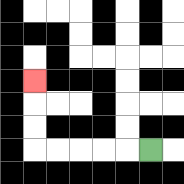{'start': '[6, 6]', 'end': '[1, 3]', 'path_directions': 'L,L,L,L,L,U,U,U', 'path_coordinates': '[[6, 6], [5, 6], [4, 6], [3, 6], [2, 6], [1, 6], [1, 5], [1, 4], [1, 3]]'}